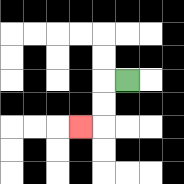{'start': '[5, 3]', 'end': '[3, 5]', 'path_directions': 'L,D,D,L', 'path_coordinates': '[[5, 3], [4, 3], [4, 4], [4, 5], [3, 5]]'}